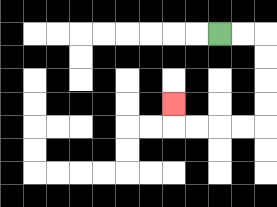{'start': '[9, 1]', 'end': '[7, 4]', 'path_directions': 'R,R,D,D,D,D,L,L,L,L,U', 'path_coordinates': '[[9, 1], [10, 1], [11, 1], [11, 2], [11, 3], [11, 4], [11, 5], [10, 5], [9, 5], [8, 5], [7, 5], [7, 4]]'}